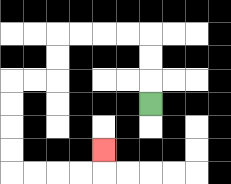{'start': '[6, 4]', 'end': '[4, 6]', 'path_directions': 'U,U,U,L,L,L,L,D,D,L,L,D,D,D,D,R,R,R,R,U', 'path_coordinates': '[[6, 4], [6, 3], [6, 2], [6, 1], [5, 1], [4, 1], [3, 1], [2, 1], [2, 2], [2, 3], [1, 3], [0, 3], [0, 4], [0, 5], [0, 6], [0, 7], [1, 7], [2, 7], [3, 7], [4, 7], [4, 6]]'}